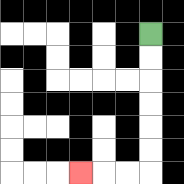{'start': '[6, 1]', 'end': '[3, 7]', 'path_directions': 'D,D,D,D,D,D,L,L,L', 'path_coordinates': '[[6, 1], [6, 2], [6, 3], [6, 4], [6, 5], [6, 6], [6, 7], [5, 7], [4, 7], [3, 7]]'}